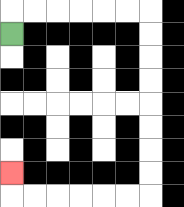{'start': '[0, 1]', 'end': '[0, 7]', 'path_directions': 'U,R,R,R,R,R,R,D,D,D,D,D,D,D,D,L,L,L,L,L,L,U', 'path_coordinates': '[[0, 1], [0, 0], [1, 0], [2, 0], [3, 0], [4, 0], [5, 0], [6, 0], [6, 1], [6, 2], [6, 3], [6, 4], [6, 5], [6, 6], [6, 7], [6, 8], [5, 8], [4, 8], [3, 8], [2, 8], [1, 8], [0, 8], [0, 7]]'}